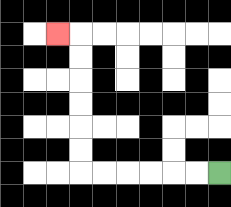{'start': '[9, 7]', 'end': '[2, 1]', 'path_directions': 'L,L,L,L,L,L,U,U,U,U,U,U,L', 'path_coordinates': '[[9, 7], [8, 7], [7, 7], [6, 7], [5, 7], [4, 7], [3, 7], [3, 6], [3, 5], [3, 4], [3, 3], [3, 2], [3, 1], [2, 1]]'}